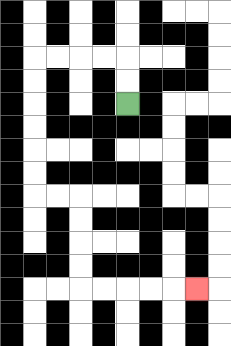{'start': '[5, 4]', 'end': '[8, 12]', 'path_directions': 'U,U,L,L,L,L,D,D,D,D,D,D,R,R,D,D,D,D,R,R,R,R,R', 'path_coordinates': '[[5, 4], [5, 3], [5, 2], [4, 2], [3, 2], [2, 2], [1, 2], [1, 3], [1, 4], [1, 5], [1, 6], [1, 7], [1, 8], [2, 8], [3, 8], [3, 9], [3, 10], [3, 11], [3, 12], [4, 12], [5, 12], [6, 12], [7, 12], [8, 12]]'}